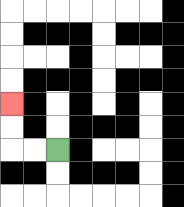{'start': '[2, 6]', 'end': '[0, 4]', 'path_directions': 'L,L,U,U', 'path_coordinates': '[[2, 6], [1, 6], [0, 6], [0, 5], [0, 4]]'}